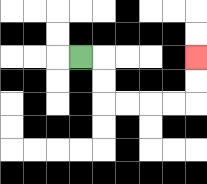{'start': '[3, 2]', 'end': '[8, 2]', 'path_directions': 'R,D,D,R,R,R,R,U,U', 'path_coordinates': '[[3, 2], [4, 2], [4, 3], [4, 4], [5, 4], [6, 4], [7, 4], [8, 4], [8, 3], [8, 2]]'}